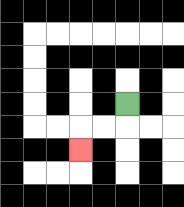{'start': '[5, 4]', 'end': '[3, 6]', 'path_directions': 'D,L,L,D', 'path_coordinates': '[[5, 4], [5, 5], [4, 5], [3, 5], [3, 6]]'}